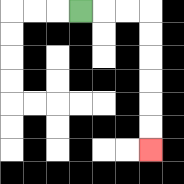{'start': '[3, 0]', 'end': '[6, 6]', 'path_directions': 'R,R,R,D,D,D,D,D,D', 'path_coordinates': '[[3, 0], [4, 0], [5, 0], [6, 0], [6, 1], [6, 2], [6, 3], [6, 4], [6, 5], [6, 6]]'}